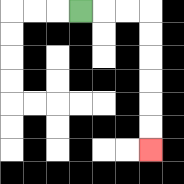{'start': '[3, 0]', 'end': '[6, 6]', 'path_directions': 'R,R,R,D,D,D,D,D,D', 'path_coordinates': '[[3, 0], [4, 0], [5, 0], [6, 0], [6, 1], [6, 2], [6, 3], [6, 4], [6, 5], [6, 6]]'}